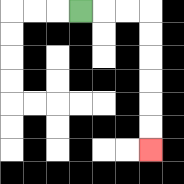{'start': '[3, 0]', 'end': '[6, 6]', 'path_directions': 'R,R,R,D,D,D,D,D,D', 'path_coordinates': '[[3, 0], [4, 0], [5, 0], [6, 0], [6, 1], [6, 2], [6, 3], [6, 4], [6, 5], [6, 6]]'}